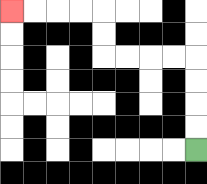{'start': '[8, 6]', 'end': '[0, 0]', 'path_directions': 'U,U,U,U,L,L,L,L,U,U,L,L,L,L', 'path_coordinates': '[[8, 6], [8, 5], [8, 4], [8, 3], [8, 2], [7, 2], [6, 2], [5, 2], [4, 2], [4, 1], [4, 0], [3, 0], [2, 0], [1, 0], [0, 0]]'}